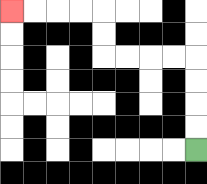{'start': '[8, 6]', 'end': '[0, 0]', 'path_directions': 'U,U,U,U,L,L,L,L,U,U,L,L,L,L', 'path_coordinates': '[[8, 6], [8, 5], [8, 4], [8, 3], [8, 2], [7, 2], [6, 2], [5, 2], [4, 2], [4, 1], [4, 0], [3, 0], [2, 0], [1, 0], [0, 0]]'}